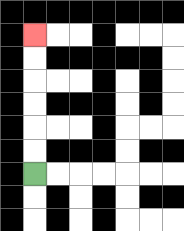{'start': '[1, 7]', 'end': '[1, 1]', 'path_directions': 'U,U,U,U,U,U', 'path_coordinates': '[[1, 7], [1, 6], [1, 5], [1, 4], [1, 3], [1, 2], [1, 1]]'}